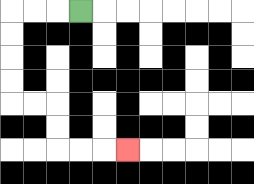{'start': '[3, 0]', 'end': '[5, 6]', 'path_directions': 'L,L,L,D,D,D,D,R,R,D,D,R,R,R', 'path_coordinates': '[[3, 0], [2, 0], [1, 0], [0, 0], [0, 1], [0, 2], [0, 3], [0, 4], [1, 4], [2, 4], [2, 5], [2, 6], [3, 6], [4, 6], [5, 6]]'}